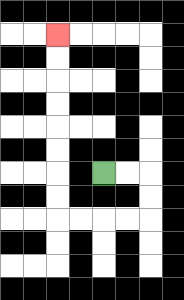{'start': '[4, 7]', 'end': '[2, 1]', 'path_directions': 'R,R,D,D,L,L,L,L,U,U,U,U,U,U,U,U', 'path_coordinates': '[[4, 7], [5, 7], [6, 7], [6, 8], [6, 9], [5, 9], [4, 9], [3, 9], [2, 9], [2, 8], [2, 7], [2, 6], [2, 5], [2, 4], [2, 3], [2, 2], [2, 1]]'}